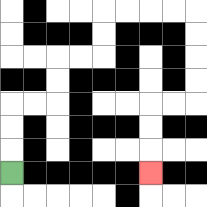{'start': '[0, 7]', 'end': '[6, 7]', 'path_directions': 'U,U,U,R,R,U,U,R,R,U,U,R,R,R,R,D,D,D,D,L,L,D,D,D', 'path_coordinates': '[[0, 7], [0, 6], [0, 5], [0, 4], [1, 4], [2, 4], [2, 3], [2, 2], [3, 2], [4, 2], [4, 1], [4, 0], [5, 0], [6, 0], [7, 0], [8, 0], [8, 1], [8, 2], [8, 3], [8, 4], [7, 4], [6, 4], [6, 5], [6, 6], [6, 7]]'}